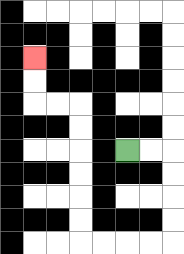{'start': '[5, 6]', 'end': '[1, 2]', 'path_directions': 'R,R,D,D,D,D,L,L,L,L,U,U,U,U,U,U,L,L,U,U', 'path_coordinates': '[[5, 6], [6, 6], [7, 6], [7, 7], [7, 8], [7, 9], [7, 10], [6, 10], [5, 10], [4, 10], [3, 10], [3, 9], [3, 8], [3, 7], [3, 6], [3, 5], [3, 4], [2, 4], [1, 4], [1, 3], [1, 2]]'}